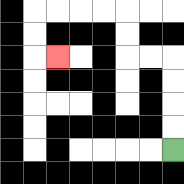{'start': '[7, 6]', 'end': '[2, 2]', 'path_directions': 'U,U,U,U,L,L,U,U,L,L,L,L,D,D,R', 'path_coordinates': '[[7, 6], [7, 5], [7, 4], [7, 3], [7, 2], [6, 2], [5, 2], [5, 1], [5, 0], [4, 0], [3, 0], [2, 0], [1, 0], [1, 1], [1, 2], [2, 2]]'}